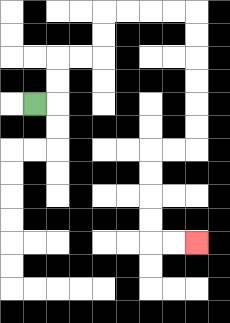{'start': '[1, 4]', 'end': '[8, 10]', 'path_directions': 'R,U,U,R,R,U,U,R,R,R,R,D,D,D,D,D,D,L,L,D,D,D,D,R,R', 'path_coordinates': '[[1, 4], [2, 4], [2, 3], [2, 2], [3, 2], [4, 2], [4, 1], [4, 0], [5, 0], [6, 0], [7, 0], [8, 0], [8, 1], [8, 2], [8, 3], [8, 4], [8, 5], [8, 6], [7, 6], [6, 6], [6, 7], [6, 8], [6, 9], [6, 10], [7, 10], [8, 10]]'}